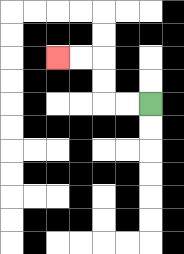{'start': '[6, 4]', 'end': '[2, 2]', 'path_directions': 'L,L,U,U,L,L', 'path_coordinates': '[[6, 4], [5, 4], [4, 4], [4, 3], [4, 2], [3, 2], [2, 2]]'}